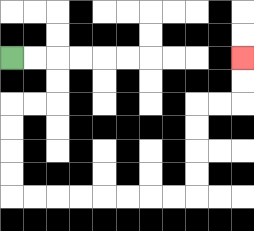{'start': '[0, 2]', 'end': '[10, 2]', 'path_directions': 'R,R,D,D,L,L,D,D,D,D,R,R,R,R,R,R,R,R,U,U,U,U,R,R,U,U', 'path_coordinates': '[[0, 2], [1, 2], [2, 2], [2, 3], [2, 4], [1, 4], [0, 4], [0, 5], [0, 6], [0, 7], [0, 8], [1, 8], [2, 8], [3, 8], [4, 8], [5, 8], [6, 8], [7, 8], [8, 8], [8, 7], [8, 6], [8, 5], [8, 4], [9, 4], [10, 4], [10, 3], [10, 2]]'}